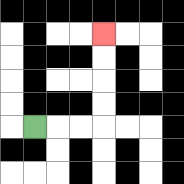{'start': '[1, 5]', 'end': '[4, 1]', 'path_directions': 'R,R,R,U,U,U,U', 'path_coordinates': '[[1, 5], [2, 5], [3, 5], [4, 5], [4, 4], [4, 3], [4, 2], [4, 1]]'}